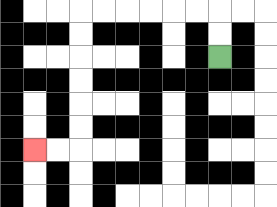{'start': '[9, 2]', 'end': '[1, 6]', 'path_directions': 'U,U,L,L,L,L,L,L,D,D,D,D,D,D,L,L', 'path_coordinates': '[[9, 2], [9, 1], [9, 0], [8, 0], [7, 0], [6, 0], [5, 0], [4, 0], [3, 0], [3, 1], [3, 2], [3, 3], [3, 4], [3, 5], [3, 6], [2, 6], [1, 6]]'}